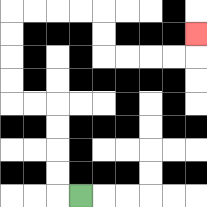{'start': '[3, 8]', 'end': '[8, 1]', 'path_directions': 'L,U,U,U,U,L,L,U,U,U,U,R,R,R,R,D,D,R,R,R,R,U', 'path_coordinates': '[[3, 8], [2, 8], [2, 7], [2, 6], [2, 5], [2, 4], [1, 4], [0, 4], [0, 3], [0, 2], [0, 1], [0, 0], [1, 0], [2, 0], [3, 0], [4, 0], [4, 1], [4, 2], [5, 2], [6, 2], [7, 2], [8, 2], [8, 1]]'}